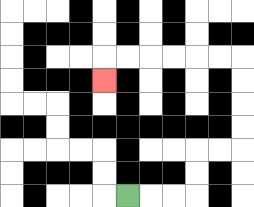{'start': '[5, 8]', 'end': '[4, 3]', 'path_directions': 'R,R,R,U,U,R,R,U,U,U,U,L,L,L,L,L,L,D', 'path_coordinates': '[[5, 8], [6, 8], [7, 8], [8, 8], [8, 7], [8, 6], [9, 6], [10, 6], [10, 5], [10, 4], [10, 3], [10, 2], [9, 2], [8, 2], [7, 2], [6, 2], [5, 2], [4, 2], [4, 3]]'}